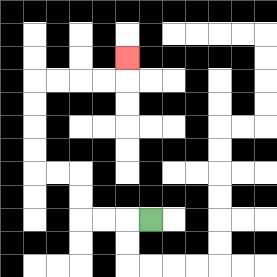{'start': '[6, 9]', 'end': '[5, 2]', 'path_directions': 'L,L,L,U,U,L,L,U,U,U,U,R,R,R,R,U', 'path_coordinates': '[[6, 9], [5, 9], [4, 9], [3, 9], [3, 8], [3, 7], [2, 7], [1, 7], [1, 6], [1, 5], [1, 4], [1, 3], [2, 3], [3, 3], [4, 3], [5, 3], [5, 2]]'}